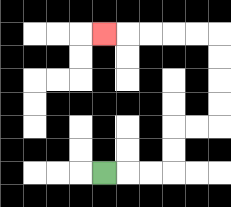{'start': '[4, 7]', 'end': '[4, 1]', 'path_directions': 'R,R,R,U,U,R,R,U,U,U,U,L,L,L,L,L', 'path_coordinates': '[[4, 7], [5, 7], [6, 7], [7, 7], [7, 6], [7, 5], [8, 5], [9, 5], [9, 4], [9, 3], [9, 2], [9, 1], [8, 1], [7, 1], [6, 1], [5, 1], [4, 1]]'}